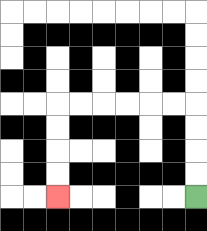{'start': '[8, 8]', 'end': '[2, 8]', 'path_directions': 'U,U,U,U,L,L,L,L,L,L,D,D,D,D', 'path_coordinates': '[[8, 8], [8, 7], [8, 6], [8, 5], [8, 4], [7, 4], [6, 4], [5, 4], [4, 4], [3, 4], [2, 4], [2, 5], [2, 6], [2, 7], [2, 8]]'}